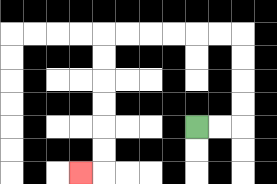{'start': '[8, 5]', 'end': '[3, 7]', 'path_directions': 'R,R,U,U,U,U,L,L,L,L,L,L,D,D,D,D,D,D,L', 'path_coordinates': '[[8, 5], [9, 5], [10, 5], [10, 4], [10, 3], [10, 2], [10, 1], [9, 1], [8, 1], [7, 1], [6, 1], [5, 1], [4, 1], [4, 2], [4, 3], [4, 4], [4, 5], [4, 6], [4, 7], [3, 7]]'}